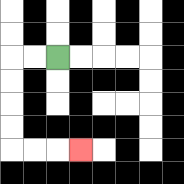{'start': '[2, 2]', 'end': '[3, 6]', 'path_directions': 'L,L,D,D,D,D,R,R,R', 'path_coordinates': '[[2, 2], [1, 2], [0, 2], [0, 3], [0, 4], [0, 5], [0, 6], [1, 6], [2, 6], [3, 6]]'}